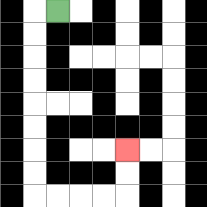{'start': '[2, 0]', 'end': '[5, 6]', 'path_directions': 'L,D,D,D,D,D,D,D,D,R,R,R,R,U,U', 'path_coordinates': '[[2, 0], [1, 0], [1, 1], [1, 2], [1, 3], [1, 4], [1, 5], [1, 6], [1, 7], [1, 8], [2, 8], [3, 8], [4, 8], [5, 8], [5, 7], [5, 6]]'}